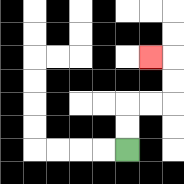{'start': '[5, 6]', 'end': '[6, 2]', 'path_directions': 'U,U,R,R,U,U,L', 'path_coordinates': '[[5, 6], [5, 5], [5, 4], [6, 4], [7, 4], [7, 3], [7, 2], [6, 2]]'}